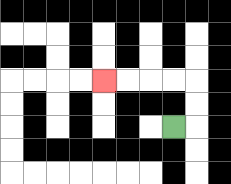{'start': '[7, 5]', 'end': '[4, 3]', 'path_directions': 'R,U,U,L,L,L,L', 'path_coordinates': '[[7, 5], [8, 5], [8, 4], [8, 3], [7, 3], [6, 3], [5, 3], [4, 3]]'}